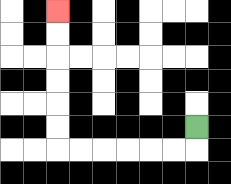{'start': '[8, 5]', 'end': '[2, 0]', 'path_directions': 'D,L,L,L,L,L,L,U,U,U,U,U,U', 'path_coordinates': '[[8, 5], [8, 6], [7, 6], [6, 6], [5, 6], [4, 6], [3, 6], [2, 6], [2, 5], [2, 4], [2, 3], [2, 2], [2, 1], [2, 0]]'}